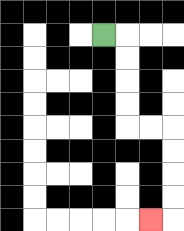{'start': '[4, 1]', 'end': '[6, 9]', 'path_directions': 'R,D,D,D,D,R,R,D,D,D,D,L', 'path_coordinates': '[[4, 1], [5, 1], [5, 2], [5, 3], [5, 4], [5, 5], [6, 5], [7, 5], [7, 6], [7, 7], [7, 8], [7, 9], [6, 9]]'}